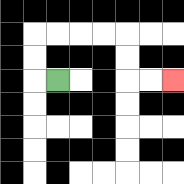{'start': '[2, 3]', 'end': '[7, 3]', 'path_directions': 'L,U,U,R,R,R,R,D,D,R,R', 'path_coordinates': '[[2, 3], [1, 3], [1, 2], [1, 1], [2, 1], [3, 1], [4, 1], [5, 1], [5, 2], [5, 3], [6, 3], [7, 3]]'}